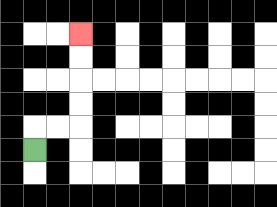{'start': '[1, 6]', 'end': '[3, 1]', 'path_directions': 'U,R,R,U,U,U,U', 'path_coordinates': '[[1, 6], [1, 5], [2, 5], [3, 5], [3, 4], [3, 3], [3, 2], [3, 1]]'}